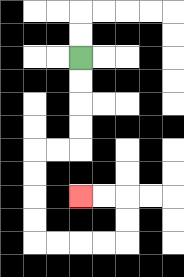{'start': '[3, 2]', 'end': '[3, 8]', 'path_directions': 'D,D,D,D,L,L,D,D,D,D,R,R,R,R,U,U,L,L', 'path_coordinates': '[[3, 2], [3, 3], [3, 4], [3, 5], [3, 6], [2, 6], [1, 6], [1, 7], [1, 8], [1, 9], [1, 10], [2, 10], [3, 10], [4, 10], [5, 10], [5, 9], [5, 8], [4, 8], [3, 8]]'}